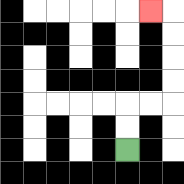{'start': '[5, 6]', 'end': '[6, 0]', 'path_directions': 'U,U,R,R,U,U,U,U,L', 'path_coordinates': '[[5, 6], [5, 5], [5, 4], [6, 4], [7, 4], [7, 3], [7, 2], [7, 1], [7, 0], [6, 0]]'}